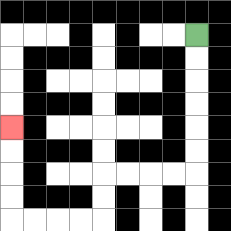{'start': '[8, 1]', 'end': '[0, 5]', 'path_directions': 'D,D,D,D,D,D,L,L,L,L,D,D,L,L,L,L,U,U,U,U', 'path_coordinates': '[[8, 1], [8, 2], [8, 3], [8, 4], [8, 5], [8, 6], [8, 7], [7, 7], [6, 7], [5, 7], [4, 7], [4, 8], [4, 9], [3, 9], [2, 9], [1, 9], [0, 9], [0, 8], [0, 7], [0, 6], [0, 5]]'}